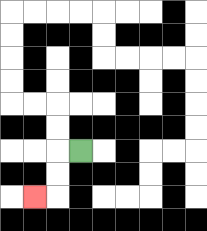{'start': '[3, 6]', 'end': '[1, 8]', 'path_directions': 'L,D,D,L', 'path_coordinates': '[[3, 6], [2, 6], [2, 7], [2, 8], [1, 8]]'}